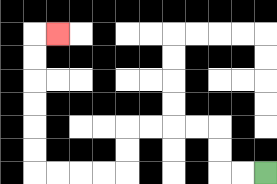{'start': '[11, 7]', 'end': '[2, 1]', 'path_directions': 'L,L,U,U,L,L,L,L,D,D,L,L,L,L,U,U,U,U,U,U,R', 'path_coordinates': '[[11, 7], [10, 7], [9, 7], [9, 6], [9, 5], [8, 5], [7, 5], [6, 5], [5, 5], [5, 6], [5, 7], [4, 7], [3, 7], [2, 7], [1, 7], [1, 6], [1, 5], [1, 4], [1, 3], [1, 2], [1, 1], [2, 1]]'}